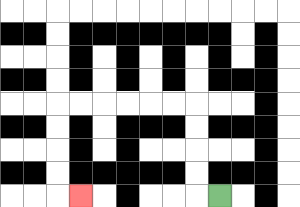{'start': '[9, 8]', 'end': '[3, 8]', 'path_directions': 'L,U,U,U,U,L,L,L,L,L,L,D,D,D,D,R', 'path_coordinates': '[[9, 8], [8, 8], [8, 7], [8, 6], [8, 5], [8, 4], [7, 4], [6, 4], [5, 4], [4, 4], [3, 4], [2, 4], [2, 5], [2, 6], [2, 7], [2, 8], [3, 8]]'}